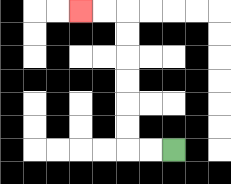{'start': '[7, 6]', 'end': '[3, 0]', 'path_directions': 'L,L,U,U,U,U,U,U,L,L', 'path_coordinates': '[[7, 6], [6, 6], [5, 6], [5, 5], [5, 4], [5, 3], [5, 2], [5, 1], [5, 0], [4, 0], [3, 0]]'}